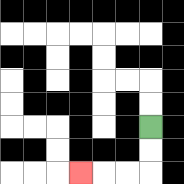{'start': '[6, 5]', 'end': '[3, 7]', 'path_directions': 'D,D,L,L,L', 'path_coordinates': '[[6, 5], [6, 6], [6, 7], [5, 7], [4, 7], [3, 7]]'}